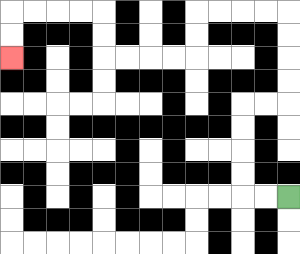{'start': '[12, 8]', 'end': '[0, 2]', 'path_directions': 'L,L,U,U,U,U,R,R,U,U,U,U,L,L,L,L,D,D,L,L,L,L,U,U,L,L,L,L,D,D', 'path_coordinates': '[[12, 8], [11, 8], [10, 8], [10, 7], [10, 6], [10, 5], [10, 4], [11, 4], [12, 4], [12, 3], [12, 2], [12, 1], [12, 0], [11, 0], [10, 0], [9, 0], [8, 0], [8, 1], [8, 2], [7, 2], [6, 2], [5, 2], [4, 2], [4, 1], [4, 0], [3, 0], [2, 0], [1, 0], [0, 0], [0, 1], [0, 2]]'}